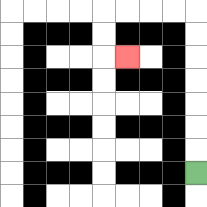{'start': '[8, 7]', 'end': '[5, 2]', 'path_directions': 'U,U,U,U,U,U,U,L,L,L,L,D,D,R', 'path_coordinates': '[[8, 7], [8, 6], [8, 5], [8, 4], [8, 3], [8, 2], [8, 1], [8, 0], [7, 0], [6, 0], [5, 0], [4, 0], [4, 1], [4, 2], [5, 2]]'}